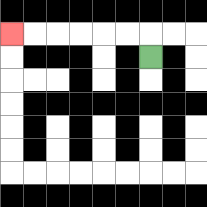{'start': '[6, 2]', 'end': '[0, 1]', 'path_directions': 'U,L,L,L,L,L,L', 'path_coordinates': '[[6, 2], [6, 1], [5, 1], [4, 1], [3, 1], [2, 1], [1, 1], [0, 1]]'}